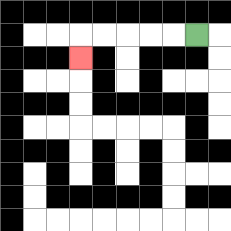{'start': '[8, 1]', 'end': '[3, 2]', 'path_directions': 'L,L,L,L,L,D', 'path_coordinates': '[[8, 1], [7, 1], [6, 1], [5, 1], [4, 1], [3, 1], [3, 2]]'}